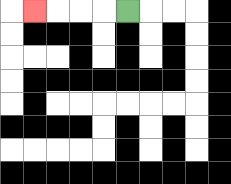{'start': '[5, 0]', 'end': '[1, 0]', 'path_directions': 'L,L,L,L', 'path_coordinates': '[[5, 0], [4, 0], [3, 0], [2, 0], [1, 0]]'}